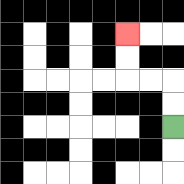{'start': '[7, 5]', 'end': '[5, 1]', 'path_directions': 'U,U,L,L,U,U', 'path_coordinates': '[[7, 5], [7, 4], [7, 3], [6, 3], [5, 3], [5, 2], [5, 1]]'}